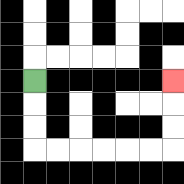{'start': '[1, 3]', 'end': '[7, 3]', 'path_directions': 'D,D,D,R,R,R,R,R,R,U,U,U', 'path_coordinates': '[[1, 3], [1, 4], [1, 5], [1, 6], [2, 6], [3, 6], [4, 6], [5, 6], [6, 6], [7, 6], [7, 5], [7, 4], [7, 3]]'}